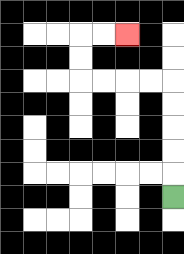{'start': '[7, 8]', 'end': '[5, 1]', 'path_directions': 'U,U,U,U,U,L,L,L,L,U,U,R,R', 'path_coordinates': '[[7, 8], [7, 7], [7, 6], [7, 5], [7, 4], [7, 3], [6, 3], [5, 3], [4, 3], [3, 3], [3, 2], [3, 1], [4, 1], [5, 1]]'}